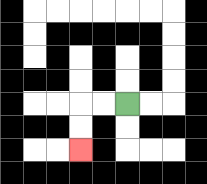{'start': '[5, 4]', 'end': '[3, 6]', 'path_directions': 'L,L,D,D', 'path_coordinates': '[[5, 4], [4, 4], [3, 4], [3, 5], [3, 6]]'}